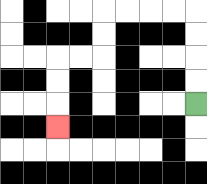{'start': '[8, 4]', 'end': '[2, 5]', 'path_directions': 'U,U,U,U,L,L,L,L,D,D,L,L,D,D,D', 'path_coordinates': '[[8, 4], [8, 3], [8, 2], [8, 1], [8, 0], [7, 0], [6, 0], [5, 0], [4, 0], [4, 1], [4, 2], [3, 2], [2, 2], [2, 3], [2, 4], [2, 5]]'}